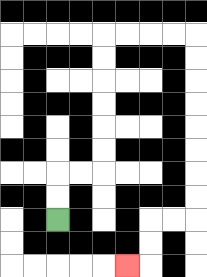{'start': '[2, 9]', 'end': '[5, 11]', 'path_directions': 'U,U,R,R,U,U,U,U,U,U,R,R,R,R,D,D,D,D,D,D,D,D,L,L,D,D,L', 'path_coordinates': '[[2, 9], [2, 8], [2, 7], [3, 7], [4, 7], [4, 6], [4, 5], [4, 4], [4, 3], [4, 2], [4, 1], [5, 1], [6, 1], [7, 1], [8, 1], [8, 2], [8, 3], [8, 4], [8, 5], [8, 6], [8, 7], [8, 8], [8, 9], [7, 9], [6, 9], [6, 10], [6, 11], [5, 11]]'}